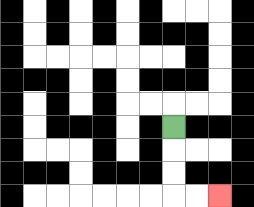{'start': '[7, 5]', 'end': '[9, 8]', 'path_directions': 'D,D,D,R,R', 'path_coordinates': '[[7, 5], [7, 6], [7, 7], [7, 8], [8, 8], [9, 8]]'}